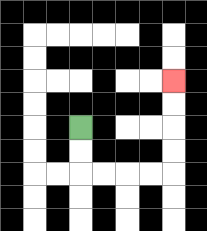{'start': '[3, 5]', 'end': '[7, 3]', 'path_directions': 'D,D,R,R,R,R,U,U,U,U', 'path_coordinates': '[[3, 5], [3, 6], [3, 7], [4, 7], [5, 7], [6, 7], [7, 7], [7, 6], [7, 5], [7, 4], [7, 3]]'}